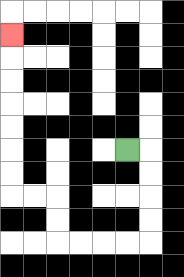{'start': '[5, 6]', 'end': '[0, 1]', 'path_directions': 'R,D,D,D,D,L,L,L,L,U,U,L,L,U,U,U,U,U,U,U', 'path_coordinates': '[[5, 6], [6, 6], [6, 7], [6, 8], [6, 9], [6, 10], [5, 10], [4, 10], [3, 10], [2, 10], [2, 9], [2, 8], [1, 8], [0, 8], [0, 7], [0, 6], [0, 5], [0, 4], [0, 3], [0, 2], [0, 1]]'}